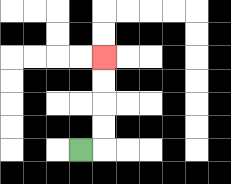{'start': '[3, 6]', 'end': '[4, 2]', 'path_directions': 'R,U,U,U,U', 'path_coordinates': '[[3, 6], [4, 6], [4, 5], [4, 4], [4, 3], [4, 2]]'}